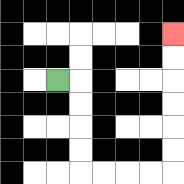{'start': '[2, 3]', 'end': '[7, 1]', 'path_directions': 'R,D,D,D,D,R,R,R,R,U,U,U,U,U,U', 'path_coordinates': '[[2, 3], [3, 3], [3, 4], [3, 5], [3, 6], [3, 7], [4, 7], [5, 7], [6, 7], [7, 7], [7, 6], [7, 5], [7, 4], [7, 3], [7, 2], [7, 1]]'}